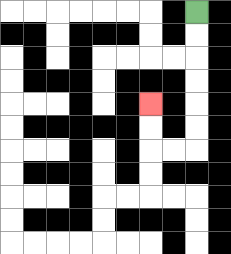{'start': '[8, 0]', 'end': '[6, 4]', 'path_directions': 'D,D,D,D,D,D,L,L,U,U', 'path_coordinates': '[[8, 0], [8, 1], [8, 2], [8, 3], [8, 4], [8, 5], [8, 6], [7, 6], [6, 6], [6, 5], [6, 4]]'}